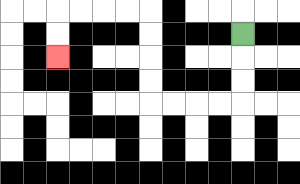{'start': '[10, 1]', 'end': '[2, 2]', 'path_directions': 'D,D,D,L,L,L,L,U,U,U,U,L,L,L,L,D,D', 'path_coordinates': '[[10, 1], [10, 2], [10, 3], [10, 4], [9, 4], [8, 4], [7, 4], [6, 4], [6, 3], [6, 2], [6, 1], [6, 0], [5, 0], [4, 0], [3, 0], [2, 0], [2, 1], [2, 2]]'}